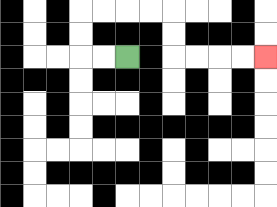{'start': '[5, 2]', 'end': '[11, 2]', 'path_directions': 'L,L,U,U,R,R,R,R,D,D,R,R,R,R', 'path_coordinates': '[[5, 2], [4, 2], [3, 2], [3, 1], [3, 0], [4, 0], [5, 0], [6, 0], [7, 0], [7, 1], [7, 2], [8, 2], [9, 2], [10, 2], [11, 2]]'}